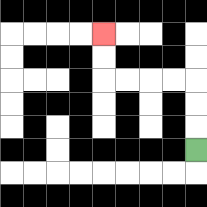{'start': '[8, 6]', 'end': '[4, 1]', 'path_directions': 'U,U,U,L,L,L,L,U,U', 'path_coordinates': '[[8, 6], [8, 5], [8, 4], [8, 3], [7, 3], [6, 3], [5, 3], [4, 3], [4, 2], [4, 1]]'}